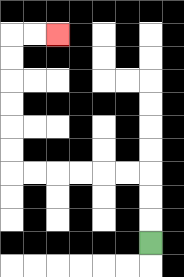{'start': '[6, 10]', 'end': '[2, 1]', 'path_directions': 'U,U,U,L,L,L,L,L,L,U,U,U,U,U,U,R,R', 'path_coordinates': '[[6, 10], [6, 9], [6, 8], [6, 7], [5, 7], [4, 7], [3, 7], [2, 7], [1, 7], [0, 7], [0, 6], [0, 5], [0, 4], [0, 3], [0, 2], [0, 1], [1, 1], [2, 1]]'}